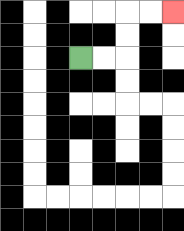{'start': '[3, 2]', 'end': '[7, 0]', 'path_directions': 'R,R,U,U,R,R', 'path_coordinates': '[[3, 2], [4, 2], [5, 2], [5, 1], [5, 0], [6, 0], [7, 0]]'}